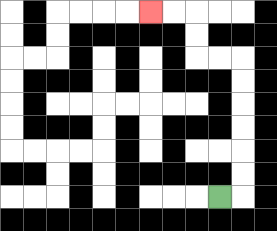{'start': '[9, 8]', 'end': '[6, 0]', 'path_directions': 'R,U,U,U,U,U,U,L,L,U,U,L,L', 'path_coordinates': '[[9, 8], [10, 8], [10, 7], [10, 6], [10, 5], [10, 4], [10, 3], [10, 2], [9, 2], [8, 2], [8, 1], [8, 0], [7, 0], [6, 0]]'}